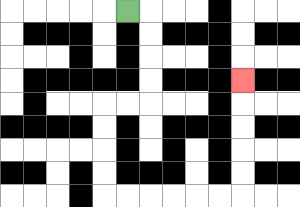{'start': '[5, 0]', 'end': '[10, 3]', 'path_directions': 'R,D,D,D,D,L,L,D,D,D,D,R,R,R,R,R,R,U,U,U,U,U', 'path_coordinates': '[[5, 0], [6, 0], [6, 1], [6, 2], [6, 3], [6, 4], [5, 4], [4, 4], [4, 5], [4, 6], [4, 7], [4, 8], [5, 8], [6, 8], [7, 8], [8, 8], [9, 8], [10, 8], [10, 7], [10, 6], [10, 5], [10, 4], [10, 3]]'}